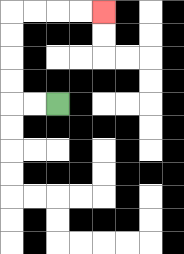{'start': '[2, 4]', 'end': '[4, 0]', 'path_directions': 'L,L,U,U,U,U,R,R,R,R', 'path_coordinates': '[[2, 4], [1, 4], [0, 4], [0, 3], [0, 2], [0, 1], [0, 0], [1, 0], [2, 0], [3, 0], [4, 0]]'}